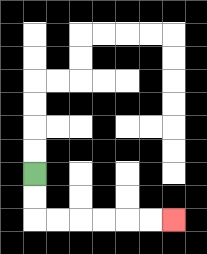{'start': '[1, 7]', 'end': '[7, 9]', 'path_directions': 'D,D,R,R,R,R,R,R', 'path_coordinates': '[[1, 7], [1, 8], [1, 9], [2, 9], [3, 9], [4, 9], [5, 9], [6, 9], [7, 9]]'}